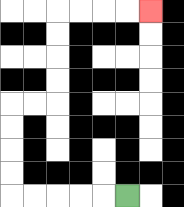{'start': '[5, 8]', 'end': '[6, 0]', 'path_directions': 'L,L,L,L,L,U,U,U,U,R,R,U,U,U,U,R,R,R,R', 'path_coordinates': '[[5, 8], [4, 8], [3, 8], [2, 8], [1, 8], [0, 8], [0, 7], [0, 6], [0, 5], [0, 4], [1, 4], [2, 4], [2, 3], [2, 2], [2, 1], [2, 0], [3, 0], [4, 0], [5, 0], [6, 0]]'}